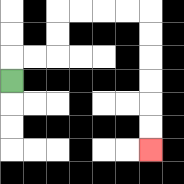{'start': '[0, 3]', 'end': '[6, 6]', 'path_directions': 'U,R,R,U,U,R,R,R,R,D,D,D,D,D,D', 'path_coordinates': '[[0, 3], [0, 2], [1, 2], [2, 2], [2, 1], [2, 0], [3, 0], [4, 0], [5, 0], [6, 0], [6, 1], [6, 2], [6, 3], [6, 4], [6, 5], [6, 6]]'}